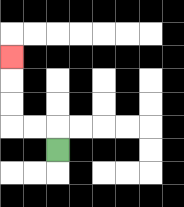{'start': '[2, 6]', 'end': '[0, 2]', 'path_directions': 'U,L,L,U,U,U', 'path_coordinates': '[[2, 6], [2, 5], [1, 5], [0, 5], [0, 4], [0, 3], [0, 2]]'}